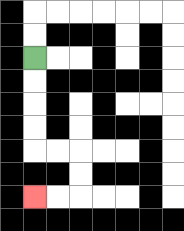{'start': '[1, 2]', 'end': '[1, 8]', 'path_directions': 'D,D,D,D,R,R,D,D,L,L', 'path_coordinates': '[[1, 2], [1, 3], [1, 4], [1, 5], [1, 6], [2, 6], [3, 6], [3, 7], [3, 8], [2, 8], [1, 8]]'}